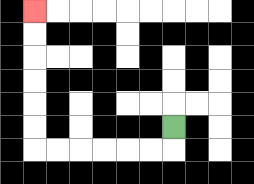{'start': '[7, 5]', 'end': '[1, 0]', 'path_directions': 'D,L,L,L,L,L,L,U,U,U,U,U,U', 'path_coordinates': '[[7, 5], [7, 6], [6, 6], [5, 6], [4, 6], [3, 6], [2, 6], [1, 6], [1, 5], [1, 4], [1, 3], [1, 2], [1, 1], [1, 0]]'}